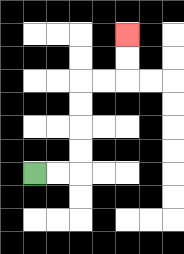{'start': '[1, 7]', 'end': '[5, 1]', 'path_directions': 'R,R,U,U,U,U,R,R,U,U', 'path_coordinates': '[[1, 7], [2, 7], [3, 7], [3, 6], [3, 5], [3, 4], [3, 3], [4, 3], [5, 3], [5, 2], [5, 1]]'}